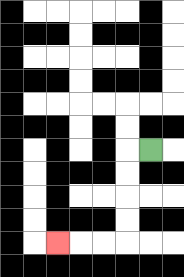{'start': '[6, 6]', 'end': '[2, 10]', 'path_directions': 'L,D,D,D,D,L,L,L', 'path_coordinates': '[[6, 6], [5, 6], [5, 7], [5, 8], [5, 9], [5, 10], [4, 10], [3, 10], [2, 10]]'}